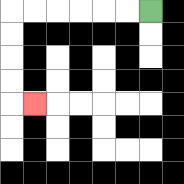{'start': '[6, 0]', 'end': '[1, 4]', 'path_directions': 'L,L,L,L,L,L,D,D,D,D,R', 'path_coordinates': '[[6, 0], [5, 0], [4, 0], [3, 0], [2, 0], [1, 0], [0, 0], [0, 1], [0, 2], [0, 3], [0, 4], [1, 4]]'}